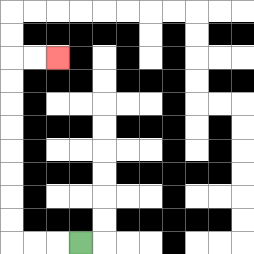{'start': '[3, 10]', 'end': '[2, 2]', 'path_directions': 'L,L,L,U,U,U,U,U,U,U,U,R,R', 'path_coordinates': '[[3, 10], [2, 10], [1, 10], [0, 10], [0, 9], [0, 8], [0, 7], [0, 6], [0, 5], [0, 4], [0, 3], [0, 2], [1, 2], [2, 2]]'}